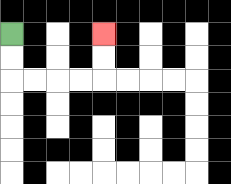{'start': '[0, 1]', 'end': '[4, 1]', 'path_directions': 'D,D,R,R,R,R,U,U', 'path_coordinates': '[[0, 1], [0, 2], [0, 3], [1, 3], [2, 3], [3, 3], [4, 3], [4, 2], [4, 1]]'}